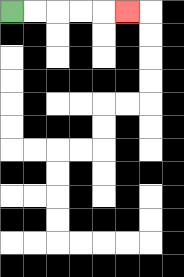{'start': '[0, 0]', 'end': '[5, 0]', 'path_directions': 'R,R,R,R,R', 'path_coordinates': '[[0, 0], [1, 0], [2, 0], [3, 0], [4, 0], [5, 0]]'}